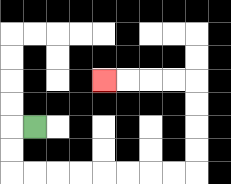{'start': '[1, 5]', 'end': '[4, 3]', 'path_directions': 'L,D,D,R,R,R,R,R,R,R,R,U,U,U,U,L,L,L,L', 'path_coordinates': '[[1, 5], [0, 5], [0, 6], [0, 7], [1, 7], [2, 7], [3, 7], [4, 7], [5, 7], [6, 7], [7, 7], [8, 7], [8, 6], [8, 5], [8, 4], [8, 3], [7, 3], [6, 3], [5, 3], [4, 3]]'}